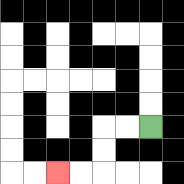{'start': '[6, 5]', 'end': '[2, 7]', 'path_directions': 'L,L,D,D,L,L', 'path_coordinates': '[[6, 5], [5, 5], [4, 5], [4, 6], [4, 7], [3, 7], [2, 7]]'}